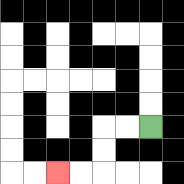{'start': '[6, 5]', 'end': '[2, 7]', 'path_directions': 'L,L,D,D,L,L', 'path_coordinates': '[[6, 5], [5, 5], [4, 5], [4, 6], [4, 7], [3, 7], [2, 7]]'}